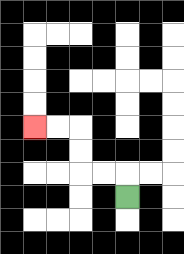{'start': '[5, 8]', 'end': '[1, 5]', 'path_directions': 'U,L,L,U,U,L,L', 'path_coordinates': '[[5, 8], [5, 7], [4, 7], [3, 7], [3, 6], [3, 5], [2, 5], [1, 5]]'}